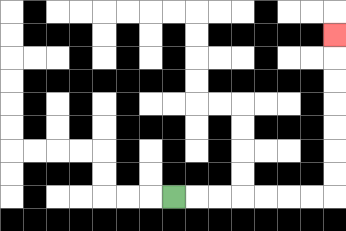{'start': '[7, 8]', 'end': '[14, 1]', 'path_directions': 'R,R,R,R,R,R,R,U,U,U,U,U,U,U', 'path_coordinates': '[[7, 8], [8, 8], [9, 8], [10, 8], [11, 8], [12, 8], [13, 8], [14, 8], [14, 7], [14, 6], [14, 5], [14, 4], [14, 3], [14, 2], [14, 1]]'}